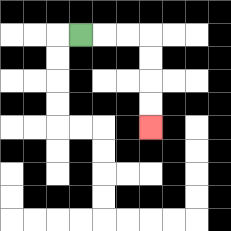{'start': '[3, 1]', 'end': '[6, 5]', 'path_directions': 'R,R,R,D,D,D,D', 'path_coordinates': '[[3, 1], [4, 1], [5, 1], [6, 1], [6, 2], [6, 3], [6, 4], [6, 5]]'}